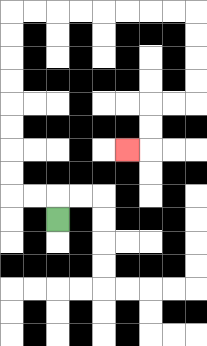{'start': '[2, 9]', 'end': '[5, 6]', 'path_directions': 'U,L,L,U,U,U,U,U,U,U,U,R,R,R,R,R,R,R,R,D,D,D,D,L,L,D,D,L', 'path_coordinates': '[[2, 9], [2, 8], [1, 8], [0, 8], [0, 7], [0, 6], [0, 5], [0, 4], [0, 3], [0, 2], [0, 1], [0, 0], [1, 0], [2, 0], [3, 0], [4, 0], [5, 0], [6, 0], [7, 0], [8, 0], [8, 1], [8, 2], [8, 3], [8, 4], [7, 4], [6, 4], [6, 5], [6, 6], [5, 6]]'}